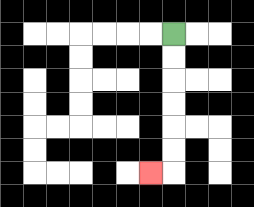{'start': '[7, 1]', 'end': '[6, 7]', 'path_directions': 'D,D,D,D,D,D,L', 'path_coordinates': '[[7, 1], [7, 2], [7, 3], [7, 4], [7, 5], [7, 6], [7, 7], [6, 7]]'}